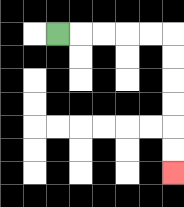{'start': '[2, 1]', 'end': '[7, 7]', 'path_directions': 'R,R,R,R,R,D,D,D,D,D,D', 'path_coordinates': '[[2, 1], [3, 1], [4, 1], [5, 1], [6, 1], [7, 1], [7, 2], [7, 3], [7, 4], [7, 5], [7, 6], [7, 7]]'}